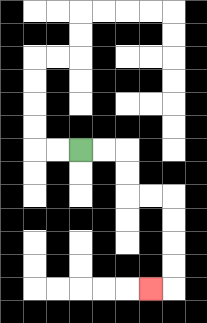{'start': '[3, 6]', 'end': '[6, 12]', 'path_directions': 'R,R,D,D,R,R,D,D,D,D,L', 'path_coordinates': '[[3, 6], [4, 6], [5, 6], [5, 7], [5, 8], [6, 8], [7, 8], [7, 9], [7, 10], [7, 11], [7, 12], [6, 12]]'}